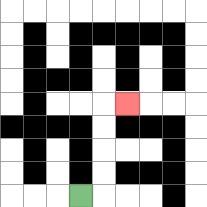{'start': '[3, 8]', 'end': '[5, 4]', 'path_directions': 'R,U,U,U,U,R', 'path_coordinates': '[[3, 8], [4, 8], [4, 7], [4, 6], [4, 5], [4, 4], [5, 4]]'}